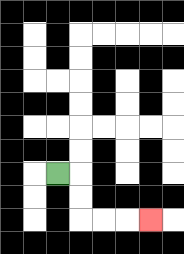{'start': '[2, 7]', 'end': '[6, 9]', 'path_directions': 'R,D,D,R,R,R', 'path_coordinates': '[[2, 7], [3, 7], [3, 8], [3, 9], [4, 9], [5, 9], [6, 9]]'}